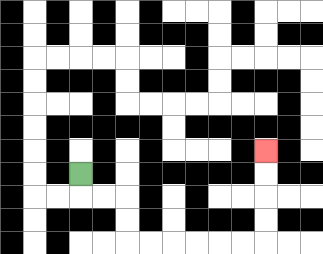{'start': '[3, 7]', 'end': '[11, 6]', 'path_directions': 'D,R,R,D,D,R,R,R,R,R,R,U,U,U,U', 'path_coordinates': '[[3, 7], [3, 8], [4, 8], [5, 8], [5, 9], [5, 10], [6, 10], [7, 10], [8, 10], [9, 10], [10, 10], [11, 10], [11, 9], [11, 8], [11, 7], [11, 6]]'}